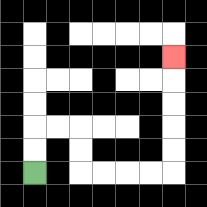{'start': '[1, 7]', 'end': '[7, 2]', 'path_directions': 'U,U,R,R,D,D,R,R,R,R,U,U,U,U,U', 'path_coordinates': '[[1, 7], [1, 6], [1, 5], [2, 5], [3, 5], [3, 6], [3, 7], [4, 7], [5, 7], [6, 7], [7, 7], [7, 6], [7, 5], [7, 4], [7, 3], [7, 2]]'}